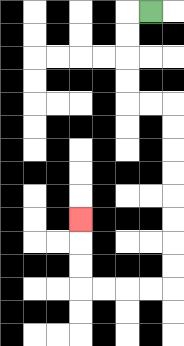{'start': '[6, 0]', 'end': '[3, 9]', 'path_directions': 'L,D,D,D,D,R,R,D,D,D,D,D,D,D,D,L,L,L,L,U,U,U', 'path_coordinates': '[[6, 0], [5, 0], [5, 1], [5, 2], [5, 3], [5, 4], [6, 4], [7, 4], [7, 5], [7, 6], [7, 7], [7, 8], [7, 9], [7, 10], [7, 11], [7, 12], [6, 12], [5, 12], [4, 12], [3, 12], [3, 11], [3, 10], [3, 9]]'}